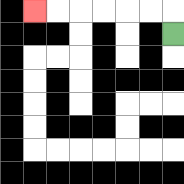{'start': '[7, 1]', 'end': '[1, 0]', 'path_directions': 'U,L,L,L,L,L,L', 'path_coordinates': '[[7, 1], [7, 0], [6, 0], [5, 0], [4, 0], [3, 0], [2, 0], [1, 0]]'}